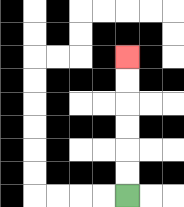{'start': '[5, 8]', 'end': '[5, 2]', 'path_directions': 'U,U,U,U,U,U', 'path_coordinates': '[[5, 8], [5, 7], [5, 6], [5, 5], [5, 4], [5, 3], [5, 2]]'}